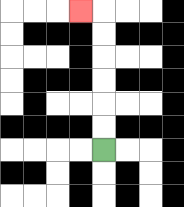{'start': '[4, 6]', 'end': '[3, 0]', 'path_directions': 'U,U,U,U,U,U,L', 'path_coordinates': '[[4, 6], [4, 5], [4, 4], [4, 3], [4, 2], [4, 1], [4, 0], [3, 0]]'}